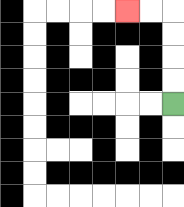{'start': '[7, 4]', 'end': '[5, 0]', 'path_directions': 'U,U,U,U,L,L', 'path_coordinates': '[[7, 4], [7, 3], [7, 2], [7, 1], [7, 0], [6, 0], [5, 0]]'}